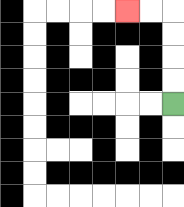{'start': '[7, 4]', 'end': '[5, 0]', 'path_directions': 'U,U,U,U,L,L', 'path_coordinates': '[[7, 4], [7, 3], [7, 2], [7, 1], [7, 0], [6, 0], [5, 0]]'}